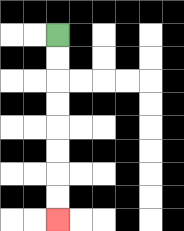{'start': '[2, 1]', 'end': '[2, 9]', 'path_directions': 'D,D,D,D,D,D,D,D', 'path_coordinates': '[[2, 1], [2, 2], [2, 3], [2, 4], [2, 5], [2, 6], [2, 7], [2, 8], [2, 9]]'}